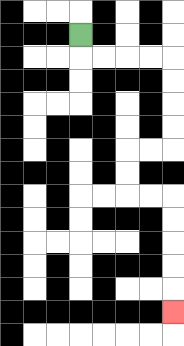{'start': '[3, 1]', 'end': '[7, 13]', 'path_directions': 'D,R,R,R,R,D,D,D,D,L,L,D,D,R,R,D,D,D,D,D', 'path_coordinates': '[[3, 1], [3, 2], [4, 2], [5, 2], [6, 2], [7, 2], [7, 3], [7, 4], [7, 5], [7, 6], [6, 6], [5, 6], [5, 7], [5, 8], [6, 8], [7, 8], [7, 9], [7, 10], [7, 11], [7, 12], [7, 13]]'}